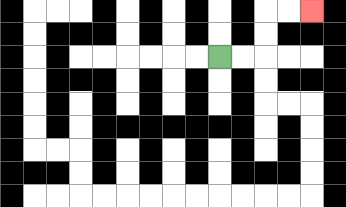{'start': '[9, 2]', 'end': '[13, 0]', 'path_directions': 'R,R,U,U,R,R', 'path_coordinates': '[[9, 2], [10, 2], [11, 2], [11, 1], [11, 0], [12, 0], [13, 0]]'}